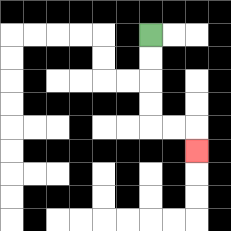{'start': '[6, 1]', 'end': '[8, 6]', 'path_directions': 'D,D,D,D,R,R,D', 'path_coordinates': '[[6, 1], [6, 2], [6, 3], [6, 4], [6, 5], [7, 5], [8, 5], [8, 6]]'}